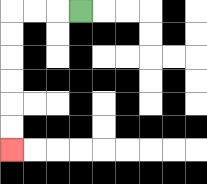{'start': '[3, 0]', 'end': '[0, 6]', 'path_directions': 'L,L,L,D,D,D,D,D,D', 'path_coordinates': '[[3, 0], [2, 0], [1, 0], [0, 0], [0, 1], [0, 2], [0, 3], [0, 4], [0, 5], [0, 6]]'}